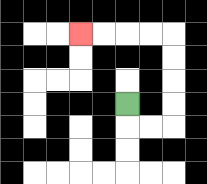{'start': '[5, 4]', 'end': '[3, 1]', 'path_directions': 'D,R,R,U,U,U,U,L,L,L,L', 'path_coordinates': '[[5, 4], [5, 5], [6, 5], [7, 5], [7, 4], [7, 3], [7, 2], [7, 1], [6, 1], [5, 1], [4, 1], [3, 1]]'}